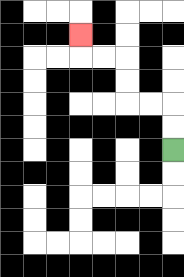{'start': '[7, 6]', 'end': '[3, 1]', 'path_directions': 'U,U,L,L,U,U,L,L,U', 'path_coordinates': '[[7, 6], [7, 5], [7, 4], [6, 4], [5, 4], [5, 3], [5, 2], [4, 2], [3, 2], [3, 1]]'}